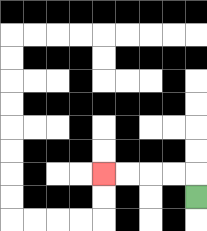{'start': '[8, 8]', 'end': '[4, 7]', 'path_directions': 'U,L,L,L,L', 'path_coordinates': '[[8, 8], [8, 7], [7, 7], [6, 7], [5, 7], [4, 7]]'}